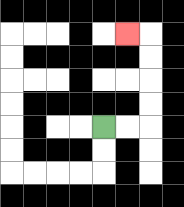{'start': '[4, 5]', 'end': '[5, 1]', 'path_directions': 'R,R,U,U,U,U,L', 'path_coordinates': '[[4, 5], [5, 5], [6, 5], [6, 4], [6, 3], [6, 2], [6, 1], [5, 1]]'}